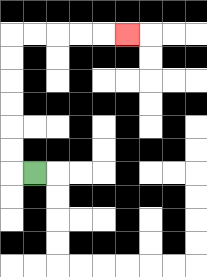{'start': '[1, 7]', 'end': '[5, 1]', 'path_directions': 'L,U,U,U,U,U,U,R,R,R,R,R', 'path_coordinates': '[[1, 7], [0, 7], [0, 6], [0, 5], [0, 4], [0, 3], [0, 2], [0, 1], [1, 1], [2, 1], [3, 1], [4, 1], [5, 1]]'}